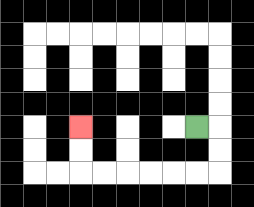{'start': '[8, 5]', 'end': '[3, 5]', 'path_directions': 'R,D,D,L,L,L,L,L,L,U,U', 'path_coordinates': '[[8, 5], [9, 5], [9, 6], [9, 7], [8, 7], [7, 7], [6, 7], [5, 7], [4, 7], [3, 7], [3, 6], [3, 5]]'}